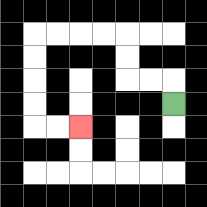{'start': '[7, 4]', 'end': '[3, 5]', 'path_directions': 'U,L,L,U,U,L,L,L,L,D,D,D,D,R,R', 'path_coordinates': '[[7, 4], [7, 3], [6, 3], [5, 3], [5, 2], [5, 1], [4, 1], [3, 1], [2, 1], [1, 1], [1, 2], [1, 3], [1, 4], [1, 5], [2, 5], [3, 5]]'}